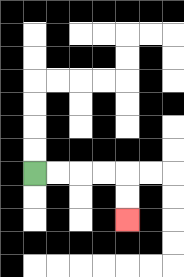{'start': '[1, 7]', 'end': '[5, 9]', 'path_directions': 'R,R,R,R,D,D', 'path_coordinates': '[[1, 7], [2, 7], [3, 7], [4, 7], [5, 7], [5, 8], [5, 9]]'}